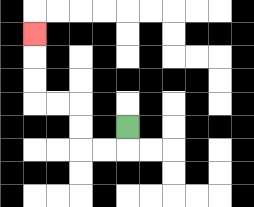{'start': '[5, 5]', 'end': '[1, 1]', 'path_directions': 'D,L,L,U,U,L,L,U,U,U', 'path_coordinates': '[[5, 5], [5, 6], [4, 6], [3, 6], [3, 5], [3, 4], [2, 4], [1, 4], [1, 3], [1, 2], [1, 1]]'}